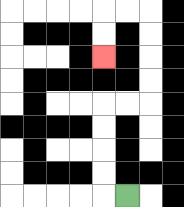{'start': '[5, 8]', 'end': '[4, 2]', 'path_directions': 'L,U,U,U,U,R,R,U,U,U,U,L,L,D,D', 'path_coordinates': '[[5, 8], [4, 8], [4, 7], [4, 6], [4, 5], [4, 4], [5, 4], [6, 4], [6, 3], [6, 2], [6, 1], [6, 0], [5, 0], [4, 0], [4, 1], [4, 2]]'}